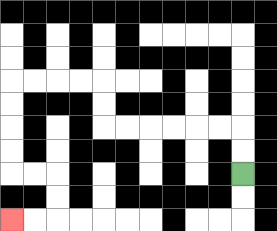{'start': '[10, 7]', 'end': '[0, 9]', 'path_directions': 'U,U,L,L,L,L,L,L,U,U,L,L,L,L,D,D,D,D,R,R,D,D,L,L', 'path_coordinates': '[[10, 7], [10, 6], [10, 5], [9, 5], [8, 5], [7, 5], [6, 5], [5, 5], [4, 5], [4, 4], [4, 3], [3, 3], [2, 3], [1, 3], [0, 3], [0, 4], [0, 5], [0, 6], [0, 7], [1, 7], [2, 7], [2, 8], [2, 9], [1, 9], [0, 9]]'}